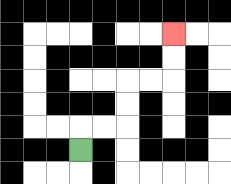{'start': '[3, 6]', 'end': '[7, 1]', 'path_directions': 'U,R,R,U,U,R,R,U,U', 'path_coordinates': '[[3, 6], [3, 5], [4, 5], [5, 5], [5, 4], [5, 3], [6, 3], [7, 3], [7, 2], [7, 1]]'}